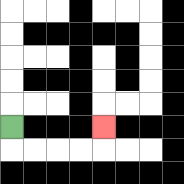{'start': '[0, 5]', 'end': '[4, 5]', 'path_directions': 'D,R,R,R,R,U', 'path_coordinates': '[[0, 5], [0, 6], [1, 6], [2, 6], [3, 6], [4, 6], [4, 5]]'}